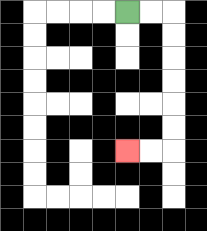{'start': '[5, 0]', 'end': '[5, 6]', 'path_directions': 'R,R,D,D,D,D,D,D,L,L', 'path_coordinates': '[[5, 0], [6, 0], [7, 0], [7, 1], [7, 2], [7, 3], [7, 4], [7, 5], [7, 6], [6, 6], [5, 6]]'}